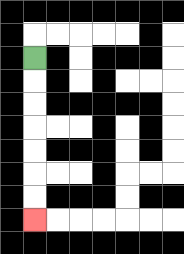{'start': '[1, 2]', 'end': '[1, 9]', 'path_directions': 'D,D,D,D,D,D,D', 'path_coordinates': '[[1, 2], [1, 3], [1, 4], [1, 5], [1, 6], [1, 7], [1, 8], [1, 9]]'}